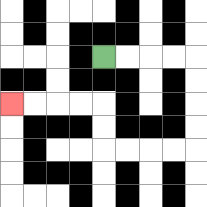{'start': '[4, 2]', 'end': '[0, 4]', 'path_directions': 'R,R,R,R,D,D,D,D,L,L,L,L,U,U,L,L,L,L', 'path_coordinates': '[[4, 2], [5, 2], [6, 2], [7, 2], [8, 2], [8, 3], [8, 4], [8, 5], [8, 6], [7, 6], [6, 6], [5, 6], [4, 6], [4, 5], [4, 4], [3, 4], [2, 4], [1, 4], [0, 4]]'}